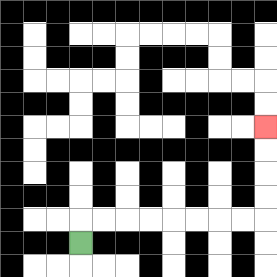{'start': '[3, 10]', 'end': '[11, 5]', 'path_directions': 'U,R,R,R,R,R,R,R,R,U,U,U,U', 'path_coordinates': '[[3, 10], [3, 9], [4, 9], [5, 9], [6, 9], [7, 9], [8, 9], [9, 9], [10, 9], [11, 9], [11, 8], [11, 7], [11, 6], [11, 5]]'}